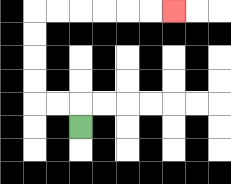{'start': '[3, 5]', 'end': '[7, 0]', 'path_directions': 'U,L,L,U,U,U,U,R,R,R,R,R,R', 'path_coordinates': '[[3, 5], [3, 4], [2, 4], [1, 4], [1, 3], [1, 2], [1, 1], [1, 0], [2, 0], [3, 0], [4, 0], [5, 0], [6, 0], [7, 0]]'}